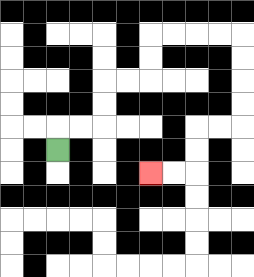{'start': '[2, 6]', 'end': '[6, 7]', 'path_directions': 'U,R,R,U,U,R,R,U,U,R,R,R,R,D,D,D,D,L,L,D,D,L,L', 'path_coordinates': '[[2, 6], [2, 5], [3, 5], [4, 5], [4, 4], [4, 3], [5, 3], [6, 3], [6, 2], [6, 1], [7, 1], [8, 1], [9, 1], [10, 1], [10, 2], [10, 3], [10, 4], [10, 5], [9, 5], [8, 5], [8, 6], [8, 7], [7, 7], [6, 7]]'}